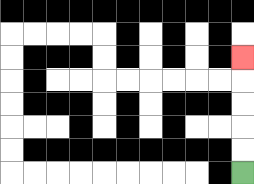{'start': '[10, 7]', 'end': '[10, 2]', 'path_directions': 'U,U,U,U,U', 'path_coordinates': '[[10, 7], [10, 6], [10, 5], [10, 4], [10, 3], [10, 2]]'}